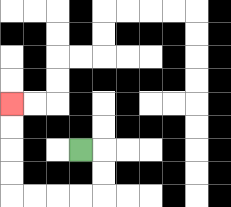{'start': '[3, 6]', 'end': '[0, 4]', 'path_directions': 'R,D,D,L,L,L,L,U,U,U,U', 'path_coordinates': '[[3, 6], [4, 6], [4, 7], [4, 8], [3, 8], [2, 8], [1, 8], [0, 8], [0, 7], [0, 6], [0, 5], [0, 4]]'}